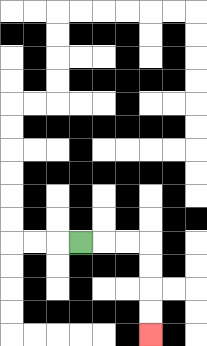{'start': '[3, 10]', 'end': '[6, 14]', 'path_directions': 'R,R,R,D,D,D,D', 'path_coordinates': '[[3, 10], [4, 10], [5, 10], [6, 10], [6, 11], [6, 12], [6, 13], [6, 14]]'}